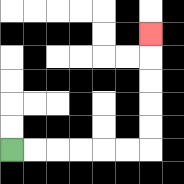{'start': '[0, 6]', 'end': '[6, 1]', 'path_directions': 'R,R,R,R,R,R,U,U,U,U,U', 'path_coordinates': '[[0, 6], [1, 6], [2, 6], [3, 6], [4, 6], [5, 6], [6, 6], [6, 5], [6, 4], [6, 3], [6, 2], [6, 1]]'}